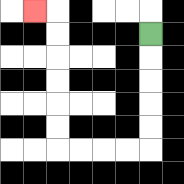{'start': '[6, 1]', 'end': '[1, 0]', 'path_directions': 'D,D,D,D,D,L,L,L,L,U,U,U,U,U,U,L', 'path_coordinates': '[[6, 1], [6, 2], [6, 3], [6, 4], [6, 5], [6, 6], [5, 6], [4, 6], [3, 6], [2, 6], [2, 5], [2, 4], [2, 3], [2, 2], [2, 1], [2, 0], [1, 0]]'}